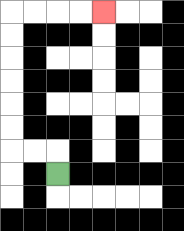{'start': '[2, 7]', 'end': '[4, 0]', 'path_directions': 'U,L,L,U,U,U,U,U,U,R,R,R,R', 'path_coordinates': '[[2, 7], [2, 6], [1, 6], [0, 6], [0, 5], [0, 4], [0, 3], [0, 2], [0, 1], [0, 0], [1, 0], [2, 0], [3, 0], [4, 0]]'}